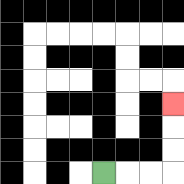{'start': '[4, 7]', 'end': '[7, 4]', 'path_directions': 'R,R,R,U,U,U', 'path_coordinates': '[[4, 7], [5, 7], [6, 7], [7, 7], [7, 6], [7, 5], [7, 4]]'}